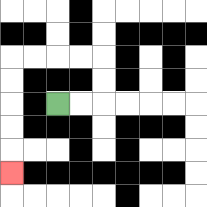{'start': '[2, 4]', 'end': '[0, 7]', 'path_directions': 'R,R,U,U,L,L,L,L,D,D,D,D,D', 'path_coordinates': '[[2, 4], [3, 4], [4, 4], [4, 3], [4, 2], [3, 2], [2, 2], [1, 2], [0, 2], [0, 3], [0, 4], [0, 5], [0, 6], [0, 7]]'}